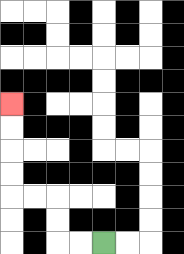{'start': '[4, 10]', 'end': '[0, 4]', 'path_directions': 'L,L,U,U,L,L,U,U,U,U', 'path_coordinates': '[[4, 10], [3, 10], [2, 10], [2, 9], [2, 8], [1, 8], [0, 8], [0, 7], [0, 6], [0, 5], [0, 4]]'}